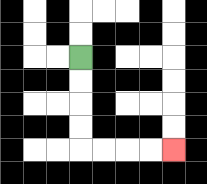{'start': '[3, 2]', 'end': '[7, 6]', 'path_directions': 'D,D,D,D,R,R,R,R', 'path_coordinates': '[[3, 2], [3, 3], [3, 4], [3, 5], [3, 6], [4, 6], [5, 6], [6, 6], [7, 6]]'}